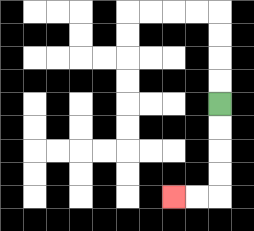{'start': '[9, 4]', 'end': '[7, 8]', 'path_directions': 'D,D,D,D,L,L', 'path_coordinates': '[[9, 4], [9, 5], [9, 6], [9, 7], [9, 8], [8, 8], [7, 8]]'}